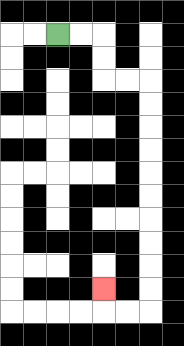{'start': '[2, 1]', 'end': '[4, 12]', 'path_directions': 'R,R,D,D,R,R,D,D,D,D,D,D,D,D,D,D,L,L,U', 'path_coordinates': '[[2, 1], [3, 1], [4, 1], [4, 2], [4, 3], [5, 3], [6, 3], [6, 4], [6, 5], [6, 6], [6, 7], [6, 8], [6, 9], [6, 10], [6, 11], [6, 12], [6, 13], [5, 13], [4, 13], [4, 12]]'}